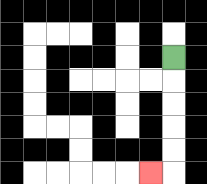{'start': '[7, 2]', 'end': '[6, 7]', 'path_directions': 'D,D,D,D,D,L', 'path_coordinates': '[[7, 2], [7, 3], [7, 4], [7, 5], [7, 6], [7, 7], [6, 7]]'}